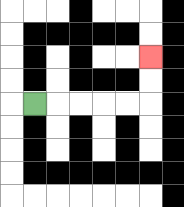{'start': '[1, 4]', 'end': '[6, 2]', 'path_directions': 'R,R,R,R,R,U,U', 'path_coordinates': '[[1, 4], [2, 4], [3, 4], [4, 4], [5, 4], [6, 4], [6, 3], [6, 2]]'}